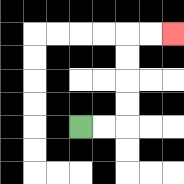{'start': '[3, 5]', 'end': '[7, 1]', 'path_directions': 'R,R,U,U,U,U,R,R', 'path_coordinates': '[[3, 5], [4, 5], [5, 5], [5, 4], [5, 3], [5, 2], [5, 1], [6, 1], [7, 1]]'}